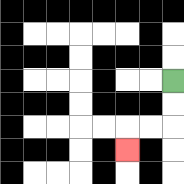{'start': '[7, 3]', 'end': '[5, 6]', 'path_directions': 'D,D,L,L,D', 'path_coordinates': '[[7, 3], [7, 4], [7, 5], [6, 5], [5, 5], [5, 6]]'}